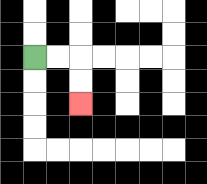{'start': '[1, 2]', 'end': '[3, 4]', 'path_directions': 'R,R,D,D', 'path_coordinates': '[[1, 2], [2, 2], [3, 2], [3, 3], [3, 4]]'}